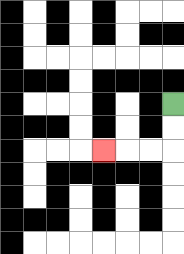{'start': '[7, 4]', 'end': '[4, 6]', 'path_directions': 'D,D,L,L,L', 'path_coordinates': '[[7, 4], [7, 5], [7, 6], [6, 6], [5, 6], [4, 6]]'}